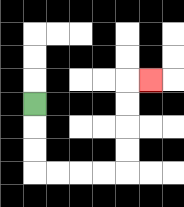{'start': '[1, 4]', 'end': '[6, 3]', 'path_directions': 'D,D,D,R,R,R,R,U,U,U,U,R', 'path_coordinates': '[[1, 4], [1, 5], [1, 6], [1, 7], [2, 7], [3, 7], [4, 7], [5, 7], [5, 6], [5, 5], [5, 4], [5, 3], [6, 3]]'}